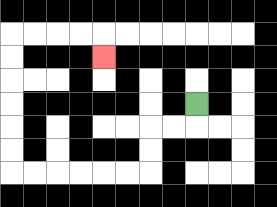{'start': '[8, 4]', 'end': '[4, 2]', 'path_directions': 'D,L,L,D,D,L,L,L,L,L,L,U,U,U,U,U,U,R,R,R,R,D', 'path_coordinates': '[[8, 4], [8, 5], [7, 5], [6, 5], [6, 6], [6, 7], [5, 7], [4, 7], [3, 7], [2, 7], [1, 7], [0, 7], [0, 6], [0, 5], [0, 4], [0, 3], [0, 2], [0, 1], [1, 1], [2, 1], [3, 1], [4, 1], [4, 2]]'}